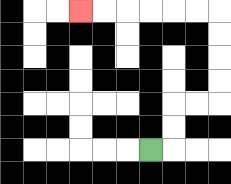{'start': '[6, 6]', 'end': '[3, 0]', 'path_directions': 'R,U,U,R,R,U,U,U,U,L,L,L,L,L,L', 'path_coordinates': '[[6, 6], [7, 6], [7, 5], [7, 4], [8, 4], [9, 4], [9, 3], [9, 2], [9, 1], [9, 0], [8, 0], [7, 0], [6, 0], [5, 0], [4, 0], [3, 0]]'}